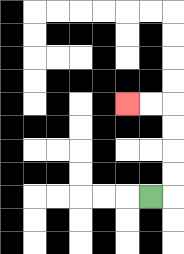{'start': '[6, 8]', 'end': '[5, 4]', 'path_directions': 'R,U,U,U,U,L,L', 'path_coordinates': '[[6, 8], [7, 8], [7, 7], [7, 6], [7, 5], [7, 4], [6, 4], [5, 4]]'}